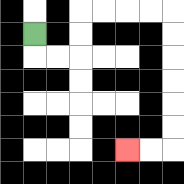{'start': '[1, 1]', 'end': '[5, 6]', 'path_directions': 'D,R,R,U,U,R,R,R,R,D,D,D,D,D,D,L,L', 'path_coordinates': '[[1, 1], [1, 2], [2, 2], [3, 2], [3, 1], [3, 0], [4, 0], [5, 0], [6, 0], [7, 0], [7, 1], [7, 2], [7, 3], [7, 4], [7, 5], [7, 6], [6, 6], [5, 6]]'}